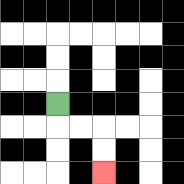{'start': '[2, 4]', 'end': '[4, 7]', 'path_directions': 'D,R,R,D,D', 'path_coordinates': '[[2, 4], [2, 5], [3, 5], [4, 5], [4, 6], [4, 7]]'}